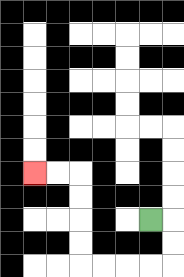{'start': '[6, 9]', 'end': '[1, 7]', 'path_directions': 'R,D,D,L,L,L,L,U,U,U,U,L,L', 'path_coordinates': '[[6, 9], [7, 9], [7, 10], [7, 11], [6, 11], [5, 11], [4, 11], [3, 11], [3, 10], [3, 9], [3, 8], [3, 7], [2, 7], [1, 7]]'}